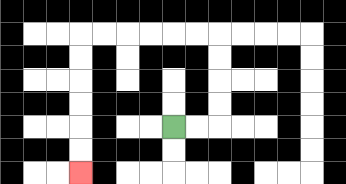{'start': '[7, 5]', 'end': '[3, 7]', 'path_directions': 'R,R,U,U,U,U,L,L,L,L,L,L,D,D,D,D,D,D', 'path_coordinates': '[[7, 5], [8, 5], [9, 5], [9, 4], [9, 3], [9, 2], [9, 1], [8, 1], [7, 1], [6, 1], [5, 1], [4, 1], [3, 1], [3, 2], [3, 3], [3, 4], [3, 5], [3, 6], [3, 7]]'}